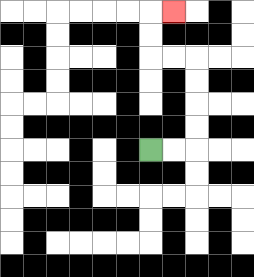{'start': '[6, 6]', 'end': '[7, 0]', 'path_directions': 'R,R,U,U,U,U,L,L,U,U,R', 'path_coordinates': '[[6, 6], [7, 6], [8, 6], [8, 5], [8, 4], [8, 3], [8, 2], [7, 2], [6, 2], [6, 1], [6, 0], [7, 0]]'}